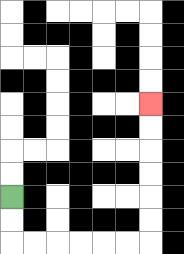{'start': '[0, 8]', 'end': '[6, 4]', 'path_directions': 'D,D,R,R,R,R,R,R,U,U,U,U,U,U', 'path_coordinates': '[[0, 8], [0, 9], [0, 10], [1, 10], [2, 10], [3, 10], [4, 10], [5, 10], [6, 10], [6, 9], [6, 8], [6, 7], [6, 6], [6, 5], [6, 4]]'}